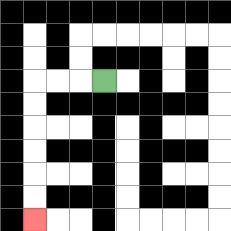{'start': '[4, 3]', 'end': '[1, 9]', 'path_directions': 'L,L,L,D,D,D,D,D,D', 'path_coordinates': '[[4, 3], [3, 3], [2, 3], [1, 3], [1, 4], [1, 5], [1, 6], [1, 7], [1, 8], [1, 9]]'}